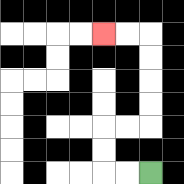{'start': '[6, 7]', 'end': '[4, 1]', 'path_directions': 'L,L,U,U,R,R,U,U,U,U,L,L', 'path_coordinates': '[[6, 7], [5, 7], [4, 7], [4, 6], [4, 5], [5, 5], [6, 5], [6, 4], [6, 3], [6, 2], [6, 1], [5, 1], [4, 1]]'}